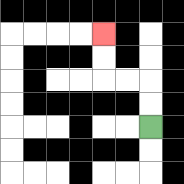{'start': '[6, 5]', 'end': '[4, 1]', 'path_directions': 'U,U,L,L,U,U', 'path_coordinates': '[[6, 5], [6, 4], [6, 3], [5, 3], [4, 3], [4, 2], [4, 1]]'}